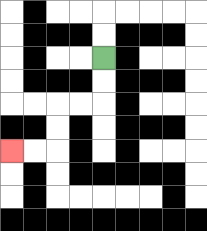{'start': '[4, 2]', 'end': '[0, 6]', 'path_directions': 'D,D,L,L,D,D,L,L', 'path_coordinates': '[[4, 2], [4, 3], [4, 4], [3, 4], [2, 4], [2, 5], [2, 6], [1, 6], [0, 6]]'}